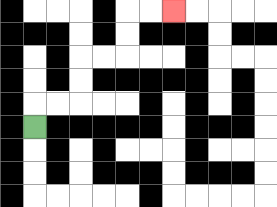{'start': '[1, 5]', 'end': '[7, 0]', 'path_directions': 'U,R,R,U,U,R,R,U,U,R,R', 'path_coordinates': '[[1, 5], [1, 4], [2, 4], [3, 4], [3, 3], [3, 2], [4, 2], [5, 2], [5, 1], [5, 0], [6, 0], [7, 0]]'}